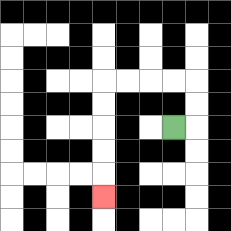{'start': '[7, 5]', 'end': '[4, 8]', 'path_directions': 'R,U,U,L,L,L,L,D,D,D,D,D', 'path_coordinates': '[[7, 5], [8, 5], [8, 4], [8, 3], [7, 3], [6, 3], [5, 3], [4, 3], [4, 4], [4, 5], [4, 6], [4, 7], [4, 8]]'}